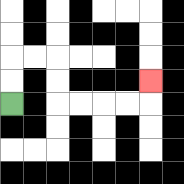{'start': '[0, 4]', 'end': '[6, 3]', 'path_directions': 'U,U,R,R,D,D,R,R,R,R,U', 'path_coordinates': '[[0, 4], [0, 3], [0, 2], [1, 2], [2, 2], [2, 3], [2, 4], [3, 4], [4, 4], [5, 4], [6, 4], [6, 3]]'}